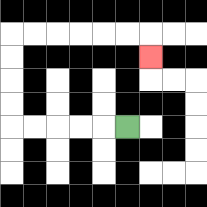{'start': '[5, 5]', 'end': '[6, 2]', 'path_directions': 'L,L,L,L,L,U,U,U,U,R,R,R,R,R,R,D', 'path_coordinates': '[[5, 5], [4, 5], [3, 5], [2, 5], [1, 5], [0, 5], [0, 4], [0, 3], [0, 2], [0, 1], [1, 1], [2, 1], [3, 1], [4, 1], [5, 1], [6, 1], [6, 2]]'}